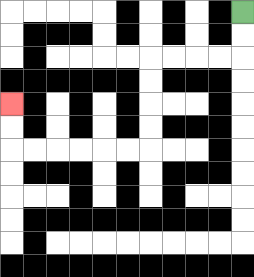{'start': '[10, 0]', 'end': '[0, 4]', 'path_directions': 'D,D,L,L,L,L,D,D,D,D,L,L,L,L,L,L,U,U', 'path_coordinates': '[[10, 0], [10, 1], [10, 2], [9, 2], [8, 2], [7, 2], [6, 2], [6, 3], [6, 4], [6, 5], [6, 6], [5, 6], [4, 6], [3, 6], [2, 6], [1, 6], [0, 6], [0, 5], [0, 4]]'}